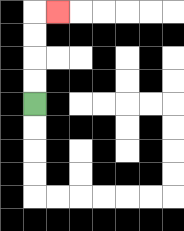{'start': '[1, 4]', 'end': '[2, 0]', 'path_directions': 'U,U,U,U,R', 'path_coordinates': '[[1, 4], [1, 3], [1, 2], [1, 1], [1, 0], [2, 0]]'}